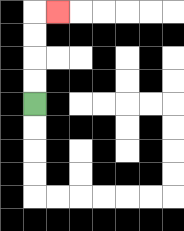{'start': '[1, 4]', 'end': '[2, 0]', 'path_directions': 'U,U,U,U,R', 'path_coordinates': '[[1, 4], [1, 3], [1, 2], [1, 1], [1, 0], [2, 0]]'}